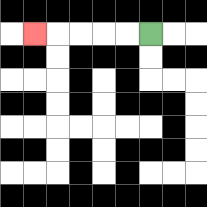{'start': '[6, 1]', 'end': '[1, 1]', 'path_directions': 'L,L,L,L,L', 'path_coordinates': '[[6, 1], [5, 1], [4, 1], [3, 1], [2, 1], [1, 1]]'}